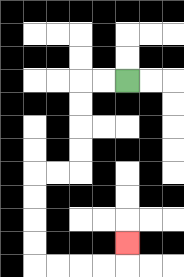{'start': '[5, 3]', 'end': '[5, 10]', 'path_directions': 'L,L,D,D,D,D,L,L,D,D,D,D,R,R,R,R,U', 'path_coordinates': '[[5, 3], [4, 3], [3, 3], [3, 4], [3, 5], [3, 6], [3, 7], [2, 7], [1, 7], [1, 8], [1, 9], [1, 10], [1, 11], [2, 11], [3, 11], [4, 11], [5, 11], [5, 10]]'}